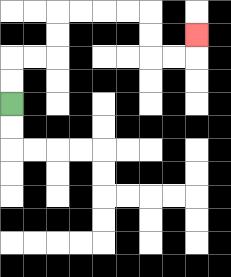{'start': '[0, 4]', 'end': '[8, 1]', 'path_directions': 'U,U,R,R,U,U,R,R,R,R,D,D,R,R,U', 'path_coordinates': '[[0, 4], [0, 3], [0, 2], [1, 2], [2, 2], [2, 1], [2, 0], [3, 0], [4, 0], [5, 0], [6, 0], [6, 1], [6, 2], [7, 2], [8, 2], [8, 1]]'}